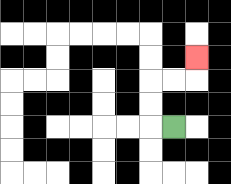{'start': '[7, 5]', 'end': '[8, 2]', 'path_directions': 'L,U,U,R,R,U', 'path_coordinates': '[[7, 5], [6, 5], [6, 4], [6, 3], [7, 3], [8, 3], [8, 2]]'}